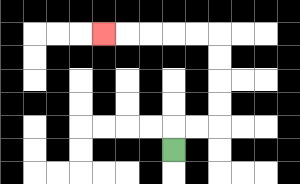{'start': '[7, 6]', 'end': '[4, 1]', 'path_directions': 'U,R,R,U,U,U,U,L,L,L,L,L', 'path_coordinates': '[[7, 6], [7, 5], [8, 5], [9, 5], [9, 4], [9, 3], [9, 2], [9, 1], [8, 1], [7, 1], [6, 1], [5, 1], [4, 1]]'}